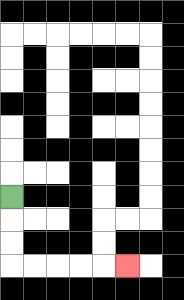{'start': '[0, 8]', 'end': '[5, 11]', 'path_directions': 'D,D,D,R,R,R,R,R', 'path_coordinates': '[[0, 8], [0, 9], [0, 10], [0, 11], [1, 11], [2, 11], [3, 11], [4, 11], [5, 11]]'}